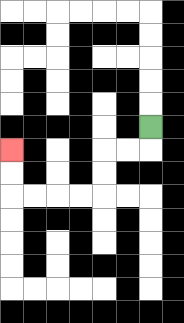{'start': '[6, 5]', 'end': '[0, 6]', 'path_directions': 'D,L,L,D,D,L,L,L,L,U,U', 'path_coordinates': '[[6, 5], [6, 6], [5, 6], [4, 6], [4, 7], [4, 8], [3, 8], [2, 8], [1, 8], [0, 8], [0, 7], [0, 6]]'}